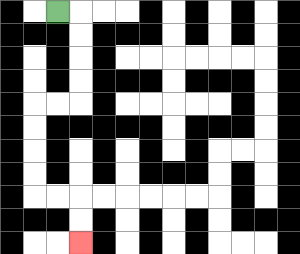{'start': '[2, 0]', 'end': '[3, 10]', 'path_directions': 'R,D,D,D,D,L,L,D,D,D,D,R,R,D,D', 'path_coordinates': '[[2, 0], [3, 0], [3, 1], [3, 2], [3, 3], [3, 4], [2, 4], [1, 4], [1, 5], [1, 6], [1, 7], [1, 8], [2, 8], [3, 8], [3, 9], [3, 10]]'}